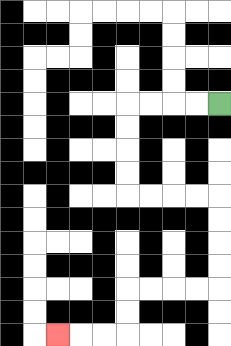{'start': '[9, 4]', 'end': '[2, 14]', 'path_directions': 'L,L,L,L,D,D,D,D,R,R,R,R,D,D,D,D,L,L,L,L,D,D,L,L,L', 'path_coordinates': '[[9, 4], [8, 4], [7, 4], [6, 4], [5, 4], [5, 5], [5, 6], [5, 7], [5, 8], [6, 8], [7, 8], [8, 8], [9, 8], [9, 9], [9, 10], [9, 11], [9, 12], [8, 12], [7, 12], [6, 12], [5, 12], [5, 13], [5, 14], [4, 14], [3, 14], [2, 14]]'}